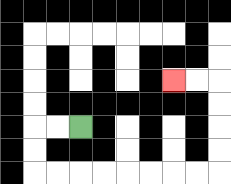{'start': '[3, 5]', 'end': '[7, 3]', 'path_directions': 'L,L,D,D,R,R,R,R,R,R,R,R,U,U,U,U,L,L', 'path_coordinates': '[[3, 5], [2, 5], [1, 5], [1, 6], [1, 7], [2, 7], [3, 7], [4, 7], [5, 7], [6, 7], [7, 7], [8, 7], [9, 7], [9, 6], [9, 5], [9, 4], [9, 3], [8, 3], [7, 3]]'}